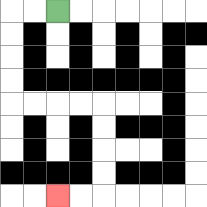{'start': '[2, 0]', 'end': '[2, 8]', 'path_directions': 'L,L,D,D,D,D,R,R,R,R,D,D,D,D,L,L', 'path_coordinates': '[[2, 0], [1, 0], [0, 0], [0, 1], [0, 2], [0, 3], [0, 4], [1, 4], [2, 4], [3, 4], [4, 4], [4, 5], [4, 6], [4, 7], [4, 8], [3, 8], [2, 8]]'}